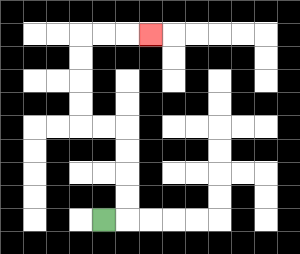{'start': '[4, 9]', 'end': '[6, 1]', 'path_directions': 'R,U,U,U,U,L,L,U,U,U,U,R,R,R', 'path_coordinates': '[[4, 9], [5, 9], [5, 8], [5, 7], [5, 6], [5, 5], [4, 5], [3, 5], [3, 4], [3, 3], [3, 2], [3, 1], [4, 1], [5, 1], [6, 1]]'}